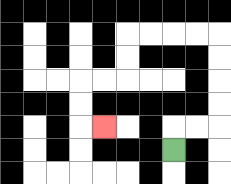{'start': '[7, 6]', 'end': '[4, 5]', 'path_directions': 'U,R,R,U,U,U,U,L,L,L,L,D,D,L,L,D,D,R', 'path_coordinates': '[[7, 6], [7, 5], [8, 5], [9, 5], [9, 4], [9, 3], [9, 2], [9, 1], [8, 1], [7, 1], [6, 1], [5, 1], [5, 2], [5, 3], [4, 3], [3, 3], [3, 4], [3, 5], [4, 5]]'}